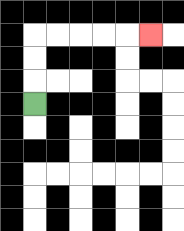{'start': '[1, 4]', 'end': '[6, 1]', 'path_directions': 'U,U,U,R,R,R,R,R', 'path_coordinates': '[[1, 4], [1, 3], [1, 2], [1, 1], [2, 1], [3, 1], [4, 1], [5, 1], [6, 1]]'}